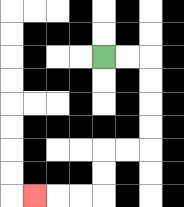{'start': '[4, 2]', 'end': '[1, 8]', 'path_directions': 'R,R,D,D,D,D,L,L,D,D,L,L,L', 'path_coordinates': '[[4, 2], [5, 2], [6, 2], [6, 3], [6, 4], [6, 5], [6, 6], [5, 6], [4, 6], [4, 7], [4, 8], [3, 8], [2, 8], [1, 8]]'}